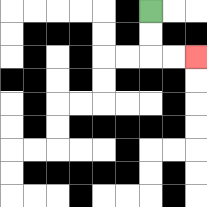{'start': '[6, 0]', 'end': '[8, 2]', 'path_directions': 'D,D,R,R', 'path_coordinates': '[[6, 0], [6, 1], [6, 2], [7, 2], [8, 2]]'}